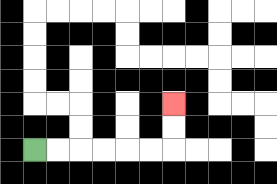{'start': '[1, 6]', 'end': '[7, 4]', 'path_directions': 'R,R,R,R,R,R,U,U', 'path_coordinates': '[[1, 6], [2, 6], [3, 6], [4, 6], [5, 6], [6, 6], [7, 6], [7, 5], [7, 4]]'}